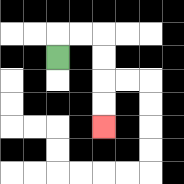{'start': '[2, 2]', 'end': '[4, 5]', 'path_directions': 'U,R,R,D,D,D,D', 'path_coordinates': '[[2, 2], [2, 1], [3, 1], [4, 1], [4, 2], [4, 3], [4, 4], [4, 5]]'}